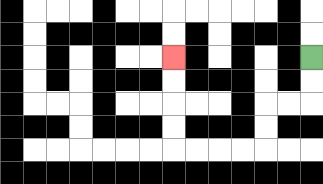{'start': '[13, 2]', 'end': '[7, 2]', 'path_directions': 'D,D,L,L,D,D,L,L,L,L,U,U,U,U', 'path_coordinates': '[[13, 2], [13, 3], [13, 4], [12, 4], [11, 4], [11, 5], [11, 6], [10, 6], [9, 6], [8, 6], [7, 6], [7, 5], [7, 4], [7, 3], [7, 2]]'}